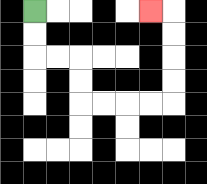{'start': '[1, 0]', 'end': '[6, 0]', 'path_directions': 'D,D,R,R,D,D,R,R,R,R,U,U,U,U,L', 'path_coordinates': '[[1, 0], [1, 1], [1, 2], [2, 2], [3, 2], [3, 3], [3, 4], [4, 4], [5, 4], [6, 4], [7, 4], [7, 3], [7, 2], [7, 1], [7, 0], [6, 0]]'}